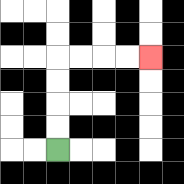{'start': '[2, 6]', 'end': '[6, 2]', 'path_directions': 'U,U,U,U,R,R,R,R', 'path_coordinates': '[[2, 6], [2, 5], [2, 4], [2, 3], [2, 2], [3, 2], [4, 2], [5, 2], [6, 2]]'}